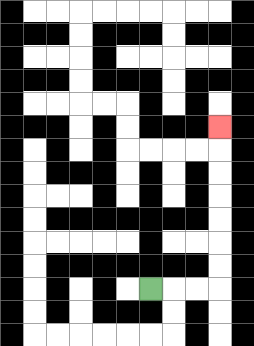{'start': '[6, 12]', 'end': '[9, 5]', 'path_directions': 'R,R,R,U,U,U,U,U,U,U', 'path_coordinates': '[[6, 12], [7, 12], [8, 12], [9, 12], [9, 11], [9, 10], [9, 9], [9, 8], [9, 7], [9, 6], [9, 5]]'}